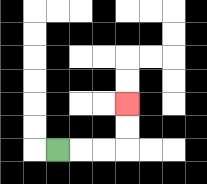{'start': '[2, 6]', 'end': '[5, 4]', 'path_directions': 'R,R,R,U,U', 'path_coordinates': '[[2, 6], [3, 6], [4, 6], [5, 6], [5, 5], [5, 4]]'}